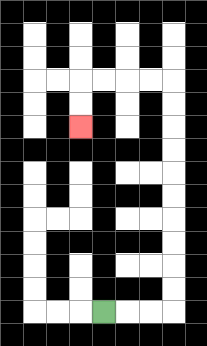{'start': '[4, 13]', 'end': '[3, 5]', 'path_directions': 'R,R,R,U,U,U,U,U,U,U,U,U,U,L,L,L,L,D,D', 'path_coordinates': '[[4, 13], [5, 13], [6, 13], [7, 13], [7, 12], [7, 11], [7, 10], [7, 9], [7, 8], [7, 7], [7, 6], [7, 5], [7, 4], [7, 3], [6, 3], [5, 3], [4, 3], [3, 3], [3, 4], [3, 5]]'}